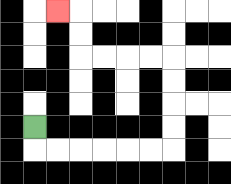{'start': '[1, 5]', 'end': '[2, 0]', 'path_directions': 'D,R,R,R,R,R,R,U,U,U,U,L,L,L,L,U,U,L', 'path_coordinates': '[[1, 5], [1, 6], [2, 6], [3, 6], [4, 6], [5, 6], [6, 6], [7, 6], [7, 5], [7, 4], [7, 3], [7, 2], [6, 2], [5, 2], [4, 2], [3, 2], [3, 1], [3, 0], [2, 0]]'}